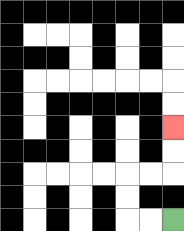{'start': '[7, 9]', 'end': '[7, 5]', 'path_directions': 'L,L,U,U,R,R,U,U', 'path_coordinates': '[[7, 9], [6, 9], [5, 9], [5, 8], [5, 7], [6, 7], [7, 7], [7, 6], [7, 5]]'}